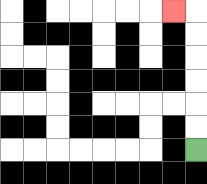{'start': '[8, 6]', 'end': '[7, 0]', 'path_directions': 'U,U,U,U,U,U,L', 'path_coordinates': '[[8, 6], [8, 5], [8, 4], [8, 3], [8, 2], [8, 1], [8, 0], [7, 0]]'}